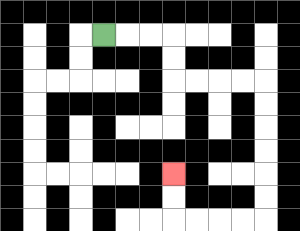{'start': '[4, 1]', 'end': '[7, 7]', 'path_directions': 'R,R,R,D,D,R,R,R,R,D,D,D,D,D,D,L,L,L,L,U,U', 'path_coordinates': '[[4, 1], [5, 1], [6, 1], [7, 1], [7, 2], [7, 3], [8, 3], [9, 3], [10, 3], [11, 3], [11, 4], [11, 5], [11, 6], [11, 7], [11, 8], [11, 9], [10, 9], [9, 9], [8, 9], [7, 9], [7, 8], [7, 7]]'}